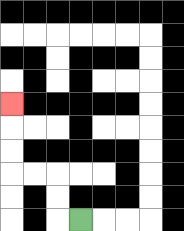{'start': '[3, 9]', 'end': '[0, 4]', 'path_directions': 'L,U,U,L,L,U,U,U', 'path_coordinates': '[[3, 9], [2, 9], [2, 8], [2, 7], [1, 7], [0, 7], [0, 6], [0, 5], [0, 4]]'}